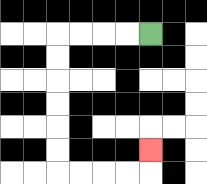{'start': '[6, 1]', 'end': '[6, 6]', 'path_directions': 'L,L,L,L,D,D,D,D,D,D,R,R,R,R,U', 'path_coordinates': '[[6, 1], [5, 1], [4, 1], [3, 1], [2, 1], [2, 2], [2, 3], [2, 4], [2, 5], [2, 6], [2, 7], [3, 7], [4, 7], [5, 7], [6, 7], [6, 6]]'}